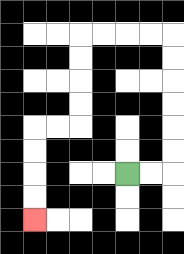{'start': '[5, 7]', 'end': '[1, 9]', 'path_directions': 'R,R,U,U,U,U,U,U,L,L,L,L,D,D,D,D,L,L,D,D,D,D', 'path_coordinates': '[[5, 7], [6, 7], [7, 7], [7, 6], [7, 5], [7, 4], [7, 3], [7, 2], [7, 1], [6, 1], [5, 1], [4, 1], [3, 1], [3, 2], [3, 3], [3, 4], [3, 5], [2, 5], [1, 5], [1, 6], [1, 7], [1, 8], [1, 9]]'}